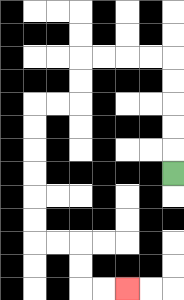{'start': '[7, 7]', 'end': '[5, 12]', 'path_directions': 'U,U,U,U,U,L,L,L,L,D,D,L,L,D,D,D,D,D,D,R,R,D,D,R,R', 'path_coordinates': '[[7, 7], [7, 6], [7, 5], [7, 4], [7, 3], [7, 2], [6, 2], [5, 2], [4, 2], [3, 2], [3, 3], [3, 4], [2, 4], [1, 4], [1, 5], [1, 6], [1, 7], [1, 8], [1, 9], [1, 10], [2, 10], [3, 10], [3, 11], [3, 12], [4, 12], [5, 12]]'}